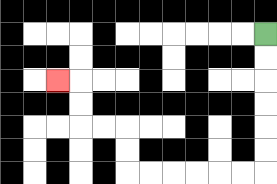{'start': '[11, 1]', 'end': '[2, 3]', 'path_directions': 'D,D,D,D,D,D,L,L,L,L,L,L,U,U,L,L,U,U,L', 'path_coordinates': '[[11, 1], [11, 2], [11, 3], [11, 4], [11, 5], [11, 6], [11, 7], [10, 7], [9, 7], [8, 7], [7, 7], [6, 7], [5, 7], [5, 6], [5, 5], [4, 5], [3, 5], [3, 4], [3, 3], [2, 3]]'}